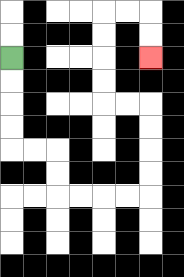{'start': '[0, 2]', 'end': '[6, 2]', 'path_directions': 'D,D,D,D,R,R,D,D,R,R,R,R,U,U,U,U,L,L,U,U,U,U,R,R,D,D', 'path_coordinates': '[[0, 2], [0, 3], [0, 4], [0, 5], [0, 6], [1, 6], [2, 6], [2, 7], [2, 8], [3, 8], [4, 8], [5, 8], [6, 8], [6, 7], [6, 6], [6, 5], [6, 4], [5, 4], [4, 4], [4, 3], [4, 2], [4, 1], [4, 0], [5, 0], [6, 0], [6, 1], [6, 2]]'}